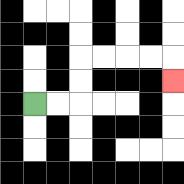{'start': '[1, 4]', 'end': '[7, 3]', 'path_directions': 'R,R,U,U,R,R,R,R,D', 'path_coordinates': '[[1, 4], [2, 4], [3, 4], [3, 3], [3, 2], [4, 2], [5, 2], [6, 2], [7, 2], [7, 3]]'}